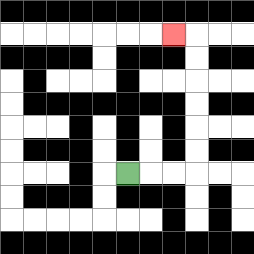{'start': '[5, 7]', 'end': '[7, 1]', 'path_directions': 'R,R,R,U,U,U,U,U,U,L', 'path_coordinates': '[[5, 7], [6, 7], [7, 7], [8, 7], [8, 6], [8, 5], [8, 4], [8, 3], [8, 2], [8, 1], [7, 1]]'}